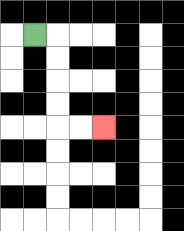{'start': '[1, 1]', 'end': '[4, 5]', 'path_directions': 'R,D,D,D,D,R,R', 'path_coordinates': '[[1, 1], [2, 1], [2, 2], [2, 3], [2, 4], [2, 5], [3, 5], [4, 5]]'}